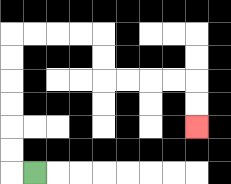{'start': '[1, 7]', 'end': '[8, 5]', 'path_directions': 'L,U,U,U,U,U,U,R,R,R,R,D,D,R,R,R,R,D,D', 'path_coordinates': '[[1, 7], [0, 7], [0, 6], [0, 5], [0, 4], [0, 3], [0, 2], [0, 1], [1, 1], [2, 1], [3, 1], [4, 1], [4, 2], [4, 3], [5, 3], [6, 3], [7, 3], [8, 3], [8, 4], [8, 5]]'}